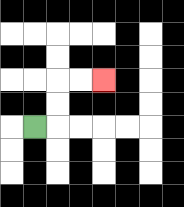{'start': '[1, 5]', 'end': '[4, 3]', 'path_directions': 'R,U,U,R,R', 'path_coordinates': '[[1, 5], [2, 5], [2, 4], [2, 3], [3, 3], [4, 3]]'}